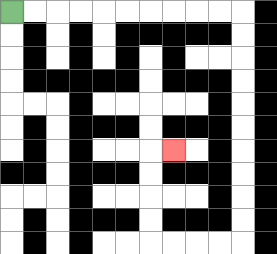{'start': '[0, 0]', 'end': '[7, 6]', 'path_directions': 'R,R,R,R,R,R,R,R,R,R,D,D,D,D,D,D,D,D,D,D,L,L,L,L,U,U,U,U,R', 'path_coordinates': '[[0, 0], [1, 0], [2, 0], [3, 0], [4, 0], [5, 0], [6, 0], [7, 0], [8, 0], [9, 0], [10, 0], [10, 1], [10, 2], [10, 3], [10, 4], [10, 5], [10, 6], [10, 7], [10, 8], [10, 9], [10, 10], [9, 10], [8, 10], [7, 10], [6, 10], [6, 9], [6, 8], [6, 7], [6, 6], [7, 6]]'}